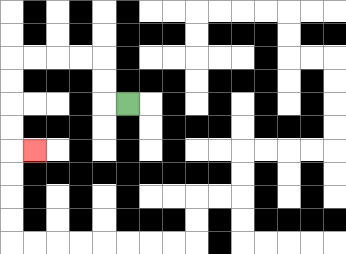{'start': '[5, 4]', 'end': '[1, 6]', 'path_directions': 'L,U,U,L,L,L,L,D,D,D,D,R', 'path_coordinates': '[[5, 4], [4, 4], [4, 3], [4, 2], [3, 2], [2, 2], [1, 2], [0, 2], [0, 3], [0, 4], [0, 5], [0, 6], [1, 6]]'}